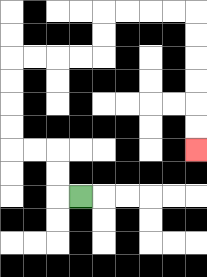{'start': '[3, 8]', 'end': '[8, 6]', 'path_directions': 'L,U,U,L,L,U,U,U,U,R,R,R,R,U,U,R,R,R,R,D,D,D,D,D,D', 'path_coordinates': '[[3, 8], [2, 8], [2, 7], [2, 6], [1, 6], [0, 6], [0, 5], [0, 4], [0, 3], [0, 2], [1, 2], [2, 2], [3, 2], [4, 2], [4, 1], [4, 0], [5, 0], [6, 0], [7, 0], [8, 0], [8, 1], [8, 2], [8, 3], [8, 4], [8, 5], [8, 6]]'}